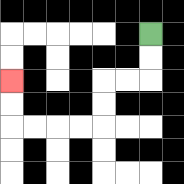{'start': '[6, 1]', 'end': '[0, 3]', 'path_directions': 'D,D,L,L,D,D,L,L,L,L,U,U', 'path_coordinates': '[[6, 1], [6, 2], [6, 3], [5, 3], [4, 3], [4, 4], [4, 5], [3, 5], [2, 5], [1, 5], [0, 5], [0, 4], [0, 3]]'}